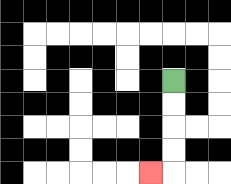{'start': '[7, 3]', 'end': '[6, 7]', 'path_directions': 'D,D,D,D,L', 'path_coordinates': '[[7, 3], [7, 4], [7, 5], [7, 6], [7, 7], [6, 7]]'}